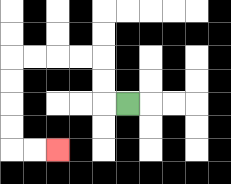{'start': '[5, 4]', 'end': '[2, 6]', 'path_directions': 'L,U,U,L,L,L,L,D,D,D,D,R,R', 'path_coordinates': '[[5, 4], [4, 4], [4, 3], [4, 2], [3, 2], [2, 2], [1, 2], [0, 2], [0, 3], [0, 4], [0, 5], [0, 6], [1, 6], [2, 6]]'}